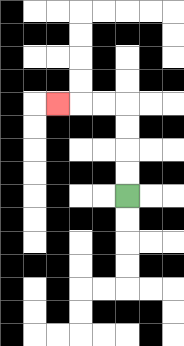{'start': '[5, 8]', 'end': '[2, 4]', 'path_directions': 'U,U,U,U,L,L,L', 'path_coordinates': '[[5, 8], [5, 7], [5, 6], [5, 5], [5, 4], [4, 4], [3, 4], [2, 4]]'}